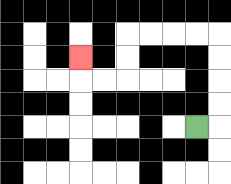{'start': '[8, 5]', 'end': '[3, 2]', 'path_directions': 'R,U,U,U,U,L,L,L,L,D,D,L,L,U', 'path_coordinates': '[[8, 5], [9, 5], [9, 4], [9, 3], [9, 2], [9, 1], [8, 1], [7, 1], [6, 1], [5, 1], [5, 2], [5, 3], [4, 3], [3, 3], [3, 2]]'}